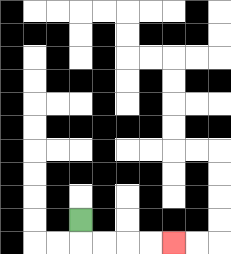{'start': '[3, 9]', 'end': '[7, 10]', 'path_directions': 'D,R,R,R,R', 'path_coordinates': '[[3, 9], [3, 10], [4, 10], [5, 10], [6, 10], [7, 10]]'}